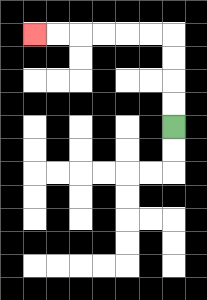{'start': '[7, 5]', 'end': '[1, 1]', 'path_directions': 'U,U,U,U,L,L,L,L,L,L', 'path_coordinates': '[[7, 5], [7, 4], [7, 3], [7, 2], [7, 1], [6, 1], [5, 1], [4, 1], [3, 1], [2, 1], [1, 1]]'}